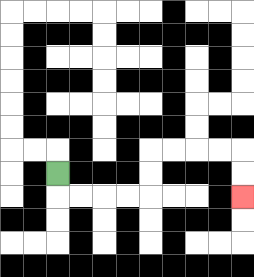{'start': '[2, 7]', 'end': '[10, 8]', 'path_directions': 'D,R,R,R,R,U,U,R,R,R,R,D,D', 'path_coordinates': '[[2, 7], [2, 8], [3, 8], [4, 8], [5, 8], [6, 8], [6, 7], [6, 6], [7, 6], [8, 6], [9, 6], [10, 6], [10, 7], [10, 8]]'}